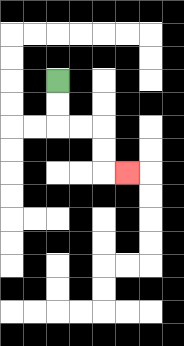{'start': '[2, 3]', 'end': '[5, 7]', 'path_directions': 'D,D,R,R,D,D,R', 'path_coordinates': '[[2, 3], [2, 4], [2, 5], [3, 5], [4, 5], [4, 6], [4, 7], [5, 7]]'}